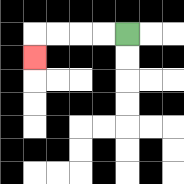{'start': '[5, 1]', 'end': '[1, 2]', 'path_directions': 'L,L,L,L,D', 'path_coordinates': '[[5, 1], [4, 1], [3, 1], [2, 1], [1, 1], [1, 2]]'}